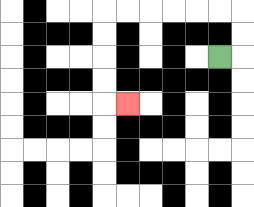{'start': '[9, 2]', 'end': '[5, 4]', 'path_directions': 'R,U,U,L,L,L,L,L,L,D,D,D,D,R', 'path_coordinates': '[[9, 2], [10, 2], [10, 1], [10, 0], [9, 0], [8, 0], [7, 0], [6, 0], [5, 0], [4, 0], [4, 1], [4, 2], [4, 3], [4, 4], [5, 4]]'}